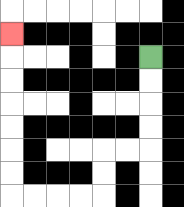{'start': '[6, 2]', 'end': '[0, 1]', 'path_directions': 'D,D,D,D,L,L,D,D,L,L,L,L,U,U,U,U,U,U,U', 'path_coordinates': '[[6, 2], [6, 3], [6, 4], [6, 5], [6, 6], [5, 6], [4, 6], [4, 7], [4, 8], [3, 8], [2, 8], [1, 8], [0, 8], [0, 7], [0, 6], [0, 5], [0, 4], [0, 3], [0, 2], [0, 1]]'}